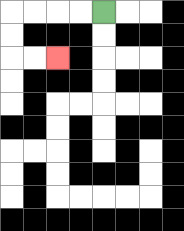{'start': '[4, 0]', 'end': '[2, 2]', 'path_directions': 'L,L,L,L,D,D,R,R', 'path_coordinates': '[[4, 0], [3, 0], [2, 0], [1, 0], [0, 0], [0, 1], [0, 2], [1, 2], [2, 2]]'}